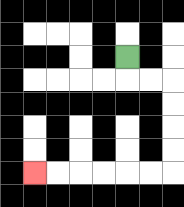{'start': '[5, 2]', 'end': '[1, 7]', 'path_directions': 'D,R,R,D,D,D,D,L,L,L,L,L,L', 'path_coordinates': '[[5, 2], [5, 3], [6, 3], [7, 3], [7, 4], [7, 5], [7, 6], [7, 7], [6, 7], [5, 7], [4, 7], [3, 7], [2, 7], [1, 7]]'}